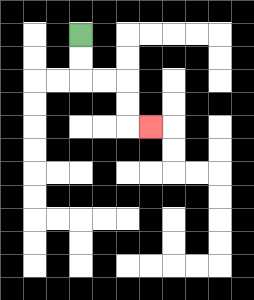{'start': '[3, 1]', 'end': '[6, 5]', 'path_directions': 'D,D,R,R,D,D,R', 'path_coordinates': '[[3, 1], [3, 2], [3, 3], [4, 3], [5, 3], [5, 4], [5, 5], [6, 5]]'}